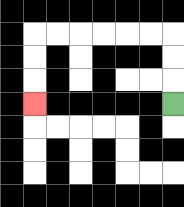{'start': '[7, 4]', 'end': '[1, 4]', 'path_directions': 'U,U,U,L,L,L,L,L,L,D,D,D', 'path_coordinates': '[[7, 4], [7, 3], [7, 2], [7, 1], [6, 1], [5, 1], [4, 1], [3, 1], [2, 1], [1, 1], [1, 2], [1, 3], [1, 4]]'}